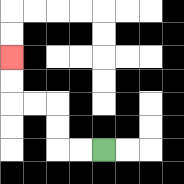{'start': '[4, 6]', 'end': '[0, 2]', 'path_directions': 'L,L,U,U,L,L,U,U', 'path_coordinates': '[[4, 6], [3, 6], [2, 6], [2, 5], [2, 4], [1, 4], [0, 4], [0, 3], [0, 2]]'}